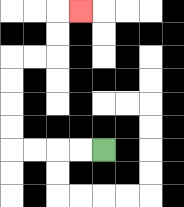{'start': '[4, 6]', 'end': '[3, 0]', 'path_directions': 'L,L,L,L,U,U,U,U,R,R,U,U,R', 'path_coordinates': '[[4, 6], [3, 6], [2, 6], [1, 6], [0, 6], [0, 5], [0, 4], [0, 3], [0, 2], [1, 2], [2, 2], [2, 1], [2, 0], [3, 0]]'}